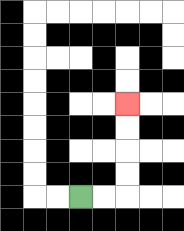{'start': '[3, 8]', 'end': '[5, 4]', 'path_directions': 'R,R,U,U,U,U', 'path_coordinates': '[[3, 8], [4, 8], [5, 8], [5, 7], [5, 6], [5, 5], [5, 4]]'}